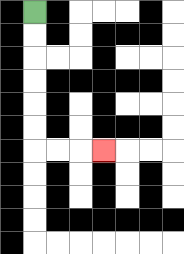{'start': '[1, 0]', 'end': '[4, 6]', 'path_directions': 'D,D,D,D,D,D,R,R,R', 'path_coordinates': '[[1, 0], [1, 1], [1, 2], [1, 3], [1, 4], [1, 5], [1, 6], [2, 6], [3, 6], [4, 6]]'}